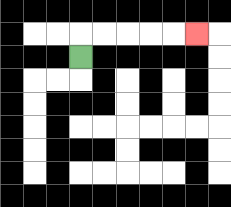{'start': '[3, 2]', 'end': '[8, 1]', 'path_directions': 'U,R,R,R,R,R', 'path_coordinates': '[[3, 2], [3, 1], [4, 1], [5, 1], [6, 1], [7, 1], [8, 1]]'}